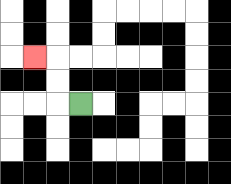{'start': '[3, 4]', 'end': '[1, 2]', 'path_directions': 'L,U,U,L', 'path_coordinates': '[[3, 4], [2, 4], [2, 3], [2, 2], [1, 2]]'}